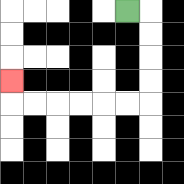{'start': '[5, 0]', 'end': '[0, 3]', 'path_directions': 'R,D,D,D,D,L,L,L,L,L,L,U', 'path_coordinates': '[[5, 0], [6, 0], [6, 1], [6, 2], [6, 3], [6, 4], [5, 4], [4, 4], [3, 4], [2, 4], [1, 4], [0, 4], [0, 3]]'}